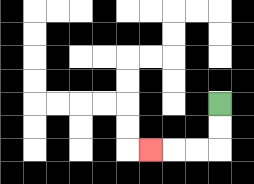{'start': '[9, 4]', 'end': '[6, 6]', 'path_directions': 'D,D,L,L,L', 'path_coordinates': '[[9, 4], [9, 5], [9, 6], [8, 6], [7, 6], [6, 6]]'}